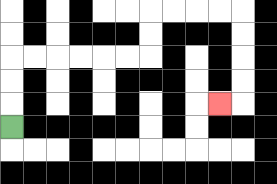{'start': '[0, 5]', 'end': '[9, 4]', 'path_directions': 'U,U,U,R,R,R,R,R,R,U,U,R,R,R,R,D,D,D,D,L', 'path_coordinates': '[[0, 5], [0, 4], [0, 3], [0, 2], [1, 2], [2, 2], [3, 2], [4, 2], [5, 2], [6, 2], [6, 1], [6, 0], [7, 0], [8, 0], [9, 0], [10, 0], [10, 1], [10, 2], [10, 3], [10, 4], [9, 4]]'}